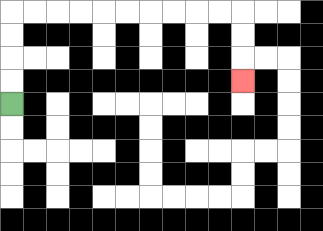{'start': '[0, 4]', 'end': '[10, 3]', 'path_directions': 'U,U,U,U,R,R,R,R,R,R,R,R,R,R,D,D,D', 'path_coordinates': '[[0, 4], [0, 3], [0, 2], [0, 1], [0, 0], [1, 0], [2, 0], [3, 0], [4, 0], [5, 0], [6, 0], [7, 0], [8, 0], [9, 0], [10, 0], [10, 1], [10, 2], [10, 3]]'}